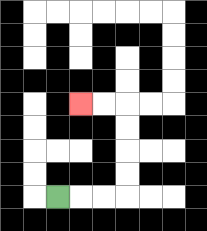{'start': '[2, 8]', 'end': '[3, 4]', 'path_directions': 'R,R,R,U,U,U,U,L,L', 'path_coordinates': '[[2, 8], [3, 8], [4, 8], [5, 8], [5, 7], [5, 6], [5, 5], [5, 4], [4, 4], [3, 4]]'}